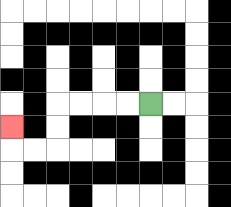{'start': '[6, 4]', 'end': '[0, 5]', 'path_directions': 'L,L,L,L,D,D,L,L,U', 'path_coordinates': '[[6, 4], [5, 4], [4, 4], [3, 4], [2, 4], [2, 5], [2, 6], [1, 6], [0, 6], [0, 5]]'}